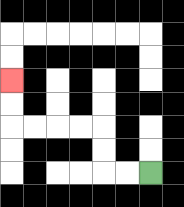{'start': '[6, 7]', 'end': '[0, 3]', 'path_directions': 'L,L,U,U,L,L,L,L,U,U', 'path_coordinates': '[[6, 7], [5, 7], [4, 7], [4, 6], [4, 5], [3, 5], [2, 5], [1, 5], [0, 5], [0, 4], [0, 3]]'}